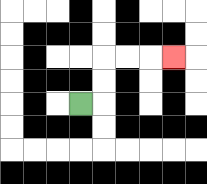{'start': '[3, 4]', 'end': '[7, 2]', 'path_directions': 'R,U,U,R,R,R', 'path_coordinates': '[[3, 4], [4, 4], [4, 3], [4, 2], [5, 2], [6, 2], [7, 2]]'}